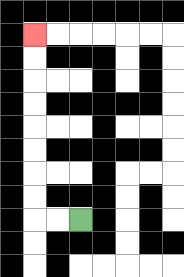{'start': '[3, 9]', 'end': '[1, 1]', 'path_directions': 'L,L,U,U,U,U,U,U,U,U', 'path_coordinates': '[[3, 9], [2, 9], [1, 9], [1, 8], [1, 7], [1, 6], [1, 5], [1, 4], [1, 3], [1, 2], [1, 1]]'}